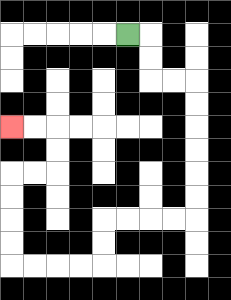{'start': '[5, 1]', 'end': '[0, 5]', 'path_directions': 'R,D,D,R,R,D,D,D,D,D,D,L,L,L,L,D,D,L,L,L,L,U,U,U,U,R,R,U,U,L,L', 'path_coordinates': '[[5, 1], [6, 1], [6, 2], [6, 3], [7, 3], [8, 3], [8, 4], [8, 5], [8, 6], [8, 7], [8, 8], [8, 9], [7, 9], [6, 9], [5, 9], [4, 9], [4, 10], [4, 11], [3, 11], [2, 11], [1, 11], [0, 11], [0, 10], [0, 9], [0, 8], [0, 7], [1, 7], [2, 7], [2, 6], [2, 5], [1, 5], [0, 5]]'}